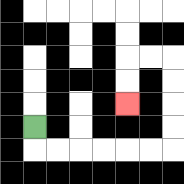{'start': '[1, 5]', 'end': '[5, 4]', 'path_directions': 'D,R,R,R,R,R,R,U,U,U,U,L,L,D,D', 'path_coordinates': '[[1, 5], [1, 6], [2, 6], [3, 6], [4, 6], [5, 6], [6, 6], [7, 6], [7, 5], [7, 4], [7, 3], [7, 2], [6, 2], [5, 2], [5, 3], [5, 4]]'}